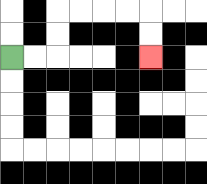{'start': '[0, 2]', 'end': '[6, 2]', 'path_directions': 'R,R,U,U,R,R,R,R,D,D', 'path_coordinates': '[[0, 2], [1, 2], [2, 2], [2, 1], [2, 0], [3, 0], [4, 0], [5, 0], [6, 0], [6, 1], [6, 2]]'}